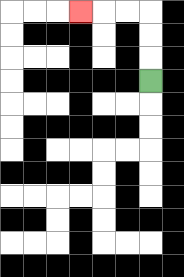{'start': '[6, 3]', 'end': '[3, 0]', 'path_directions': 'U,U,U,L,L,L', 'path_coordinates': '[[6, 3], [6, 2], [6, 1], [6, 0], [5, 0], [4, 0], [3, 0]]'}